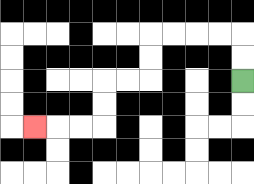{'start': '[10, 3]', 'end': '[1, 5]', 'path_directions': 'U,U,L,L,L,L,D,D,L,L,D,D,L,L,L', 'path_coordinates': '[[10, 3], [10, 2], [10, 1], [9, 1], [8, 1], [7, 1], [6, 1], [6, 2], [6, 3], [5, 3], [4, 3], [4, 4], [4, 5], [3, 5], [2, 5], [1, 5]]'}